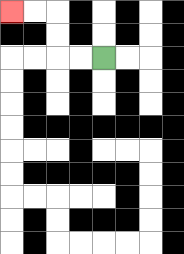{'start': '[4, 2]', 'end': '[0, 0]', 'path_directions': 'L,L,U,U,L,L', 'path_coordinates': '[[4, 2], [3, 2], [2, 2], [2, 1], [2, 0], [1, 0], [0, 0]]'}